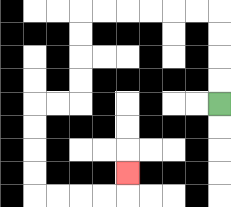{'start': '[9, 4]', 'end': '[5, 7]', 'path_directions': 'U,U,U,U,L,L,L,L,L,L,D,D,D,D,L,L,D,D,D,D,R,R,R,R,U', 'path_coordinates': '[[9, 4], [9, 3], [9, 2], [9, 1], [9, 0], [8, 0], [7, 0], [6, 0], [5, 0], [4, 0], [3, 0], [3, 1], [3, 2], [3, 3], [3, 4], [2, 4], [1, 4], [1, 5], [1, 6], [1, 7], [1, 8], [2, 8], [3, 8], [4, 8], [5, 8], [5, 7]]'}